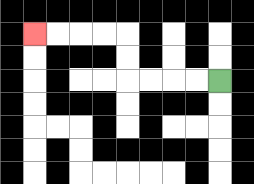{'start': '[9, 3]', 'end': '[1, 1]', 'path_directions': 'L,L,L,L,U,U,L,L,L,L', 'path_coordinates': '[[9, 3], [8, 3], [7, 3], [6, 3], [5, 3], [5, 2], [5, 1], [4, 1], [3, 1], [2, 1], [1, 1]]'}